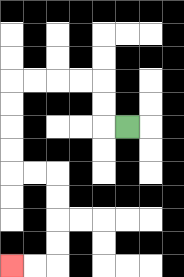{'start': '[5, 5]', 'end': '[0, 11]', 'path_directions': 'L,U,U,L,L,L,L,D,D,D,D,R,R,D,D,D,D,L,L', 'path_coordinates': '[[5, 5], [4, 5], [4, 4], [4, 3], [3, 3], [2, 3], [1, 3], [0, 3], [0, 4], [0, 5], [0, 6], [0, 7], [1, 7], [2, 7], [2, 8], [2, 9], [2, 10], [2, 11], [1, 11], [0, 11]]'}